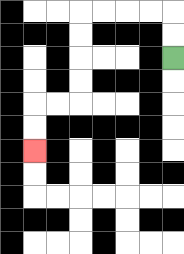{'start': '[7, 2]', 'end': '[1, 6]', 'path_directions': 'U,U,L,L,L,L,D,D,D,D,L,L,D,D', 'path_coordinates': '[[7, 2], [7, 1], [7, 0], [6, 0], [5, 0], [4, 0], [3, 0], [3, 1], [3, 2], [3, 3], [3, 4], [2, 4], [1, 4], [1, 5], [1, 6]]'}